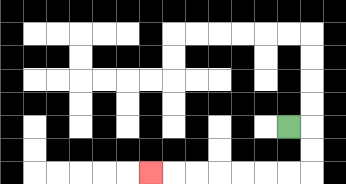{'start': '[12, 5]', 'end': '[6, 7]', 'path_directions': 'R,D,D,L,L,L,L,L,L,L', 'path_coordinates': '[[12, 5], [13, 5], [13, 6], [13, 7], [12, 7], [11, 7], [10, 7], [9, 7], [8, 7], [7, 7], [6, 7]]'}